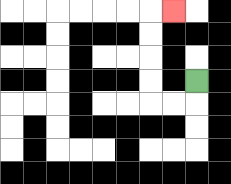{'start': '[8, 3]', 'end': '[7, 0]', 'path_directions': 'D,L,L,U,U,U,U,R', 'path_coordinates': '[[8, 3], [8, 4], [7, 4], [6, 4], [6, 3], [6, 2], [6, 1], [6, 0], [7, 0]]'}